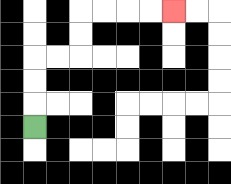{'start': '[1, 5]', 'end': '[7, 0]', 'path_directions': 'U,U,U,R,R,U,U,R,R,R,R', 'path_coordinates': '[[1, 5], [1, 4], [1, 3], [1, 2], [2, 2], [3, 2], [3, 1], [3, 0], [4, 0], [5, 0], [6, 0], [7, 0]]'}